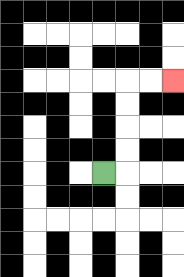{'start': '[4, 7]', 'end': '[7, 3]', 'path_directions': 'R,U,U,U,U,R,R', 'path_coordinates': '[[4, 7], [5, 7], [5, 6], [5, 5], [5, 4], [5, 3], [6, 3], [7, 3]]'}